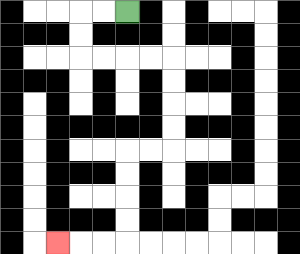{'start': '[5, 0]', 'end': '[2, 10]', 'path_directions': 'L,L,D,D,R,R,R,R,D,D,D,D,L,L,D,D,D,D,L,L,L', 'path_coordinates': '[[5, 0], [4, 0], [3, 0], [3, 1], [3, 2], [4, 2], [5, 2], [6, 2], [7, 2], [7, 3], [7, 4], [7, 5], [7, 6], [6, 6], [5, 6], [5, 7], [5, 8], [5, 9], [5, 10], [4, 10], [3, 10], [2, 10]]'}